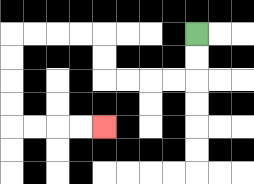{'start': '[8, 1]', 'end': '[4, 5]', 'path_directions': 'D,D,L,L,L,L,U,U,L,L,L,L,D,D,D,D,R,R,R,R', 'path_coordinates': '[[8, 1], [8, 2], [8, 3], [7, 3], [6, 3], [5, 3], [4, 3], [4, 2], [4, 1], [3, 1], [2, 1], [1, 1], [0, 1], [0, 2], [0, 3], [0, 4], [0, 5], [1, 5], [2, 5], [3, 5], [4, 5]]'}